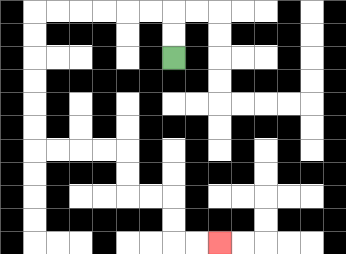{'start': '[7, 2]', 'end': '[9, 10]', 'path_directions': 'U,U,L,L,L,L,L,L,D,D,D,D,D,D,R,R,R,R,D,D,R,R,D,D,R,R', 'path_coordinates': '[[7, 2], [7, 1], [7, 0], [6, 0], [5, 0], [4, 0], [3, 0], [2, 0], [1, 0], [1, 1], [1, 2], [1, 3], [1, 4], [1, 5], [1, 6], [2, 6], [3, 6], [4, 6], [5, 6], [5, 7], [5, 8], [6, 8], [7, 8], [7, 9], [7, 10], [8, 10], [9, 10]]'}